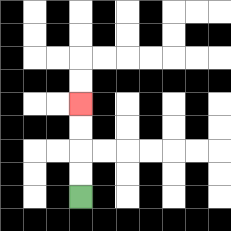{'start': '[3, 8]', 'end': '[3, 4]', 'path_directions': 'U,U,U,U', 'path_coordinates': '[[3, 8], [3, 7], [3, 6], [3, 5], [3, 4]]'}